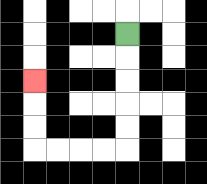{'start': '[5, 1]', 'end': '[1, 3]', 'path_directions': 'D,D,D,D,D,L,L,L,L,U,U,U', 'path_coordinates': '[[5, 1], [5, 2], [5, 3], [5, 4], [5, 5], [5, 6], [4, 6], [3, 6], [2, 6], [1, 6], [1, 5], [1, 4], [1, 3]]'}